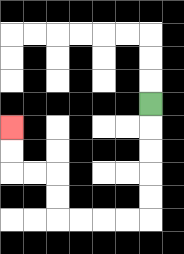{'start': '[6, 4]', 'end': '[0, 5]', 'path_directions': 'D,D,D,D,D,L,L,L,L,U,U,L,L,U,U', 'path_coordinates': '[[6, 4], [6, 5], [6, 6], [6, 7], [6, 8], [6, 9], [5, 9], [4, 9], [3, 9], [2, 9], [2, 8], [2, 7], [1, 7], [0, 7], [0, 6], [0, 5]]'}